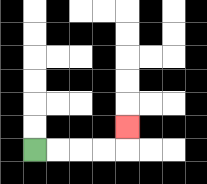{'start': '[1, 6]', 'end': '[5, 5]', 'path_directions': 'R,R,R,R,U', 'path_coordinates': '[[1, 6], [2, 6], [3, 6], [4, 6], [5, 6], [5, 5]]'}